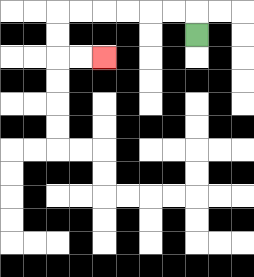{'start': '[8, 1]', 'end': '[4, 2]', 'path_directions': 'U,L,L,L,L,L,L,D,D,R,R', 'path_coordinates': '[[8, 1], [8, 0], [7, 0], [6, 0], [5, 0], [4, 0], [3, 0], [2, 0], [2, 1], [2, 2], [3, 2], [4, 2]]'}